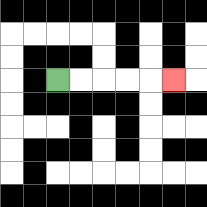{'start': '[2, 3]', 'end': '[7, 3]', 'path_directions': 'R,R,R,R,R', 'path_coordinates': '[[2, 3], [3, 3], [4, 3], [5, 3], [6, 3], [7, 3]]'}